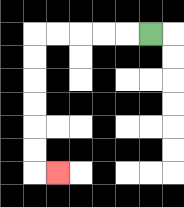{'start': '[6, 1]', 'end': '[2, 7]', 'path_directions': 'L,L,L,L,L,D,D,D,D,D,D,R', 'path_coordinates': '[[6, 1], [5, 1], [4, 1], [3, 1], [2, 1], [1, 1], [1, 2], [1, 3], [1, 4], [1, 5], [1, 6], [1, 7], [2, 7]]'}